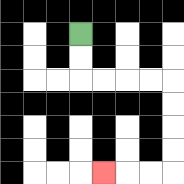{'start': '[3, 1]', 'end': '[4, 7]', 'path_directions': 'D,D,R,R,R,R,D,D,D,D,L,L,L', 'path_coordinates': '[[3, 1], [3, 2], [3, 3], [4, 3], [5, 3], [6, 3], [7, 3], [7, 4], [7, 5], [7, 6], [7, 7], [6, 7], [5, 7], [4, 7]]'}